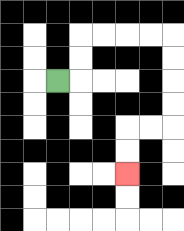{'start': '[2, 3]', 'end': '[5, 7]', 'path_directions': 'R,U,U,R,R,R,R,D,D,D,D,L,L,D,D', 'path_coordinates': '[[2, 3], [3, 3], [3, 2], [3, 1], [4, 1], [5, 1], [6, 1], [7, 1], [7, 2], [7, 3], [7, 4], [7, 5], [6, 5], [5, 5], [5, 6], [5, 7]]'}